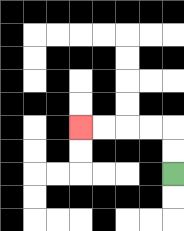{'start': '[7, 7]', 'end': '[3, 5]', 'path_directions': 'U,U,L,L,L,L', 'path_coordinates': '[[7, 7], [7, 6], [7, 5], [6, 5], [5, 5], [4, 5], [3, 5]]'}